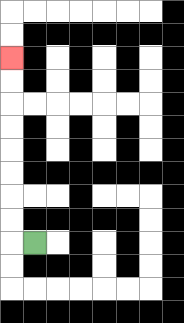{'start': '[1, 10]', 'end': '[0, 2]', 'path_directions': 'L,U,U,U,U,U,U,U,U', 'path_coordinates': '[[1, 10], [0, 10], [0, 9], [0, 8], [0, 7], [0, 6], [0, 5], [0, 4], [0, 3], [0, 2]]'}